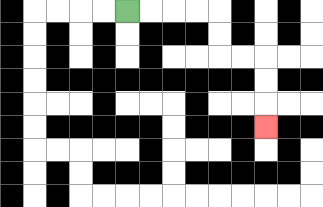{'start': '[5, 0]', 'end': '[11, 5]', 'path_directions': 'R,R,R,R,D,D,R,R,D,D,D', 'path_coordinates': '[[5, 0], [6, 0], [7, 0], [8, 0], [9, 0], [9, 1], [9, 2], [10, 2], [11, 2], [11, 3], [11, 4], [11, 5]]'}